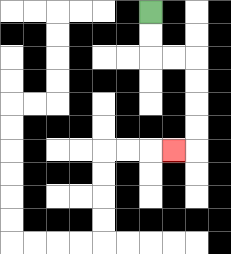{'start': '[6, 0]', 'end': '[7, 6]', 'path_directions': 'D,D,R,R,D,D,D,D,L', 'path_coordinates': '[[6, 0], [6, 1], [6, 2], [7, 2], [8, 2], [8, 3], [8, 4], [8, 5], [8, 6], [7, 6]]'}